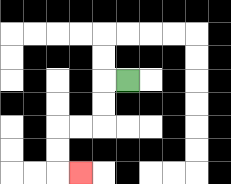{'start': '[5, 3]', 'end': '[3, 7]', 'path_directions': 'L,D,D,L,L,D,D,R', 'path_coordinates': '[[5, 3], [4, 3], [4, 4], [4, 5], [3, 5], [2, 5], [2, 6], [2, 7], [3, 7]]'}